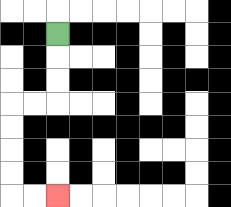{'start': '[2, 1]', 'end': '[2, 8]', 'path_directions': 'D,D,D,L,L,D,D,D,D,R,R', 'path_coordinates': '[[2, 1], [2, 2], [2, 3], [2, 4], [1, 4], [0, 4], [0, 5], [0, 6], [0, 7], [0, 8], [1, 8], [2, 8]]'}